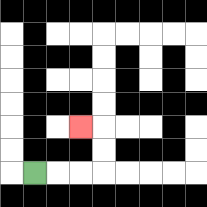{'start': '[1, 7]', 'end': '[3, 5]', 'path_directions': 'R,R,R,U,U,L', 'path_coordinates': '[[1, 7], [2, 7], [3, 7], [4, 7], [4, 6], [4, 5], [3, 5]]'}